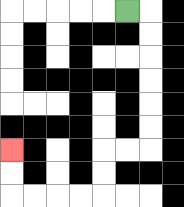{'start': '[5, 0]', 'end': '[0, 6]', 'path_directions': 'R,D,D,D,D,D,D,L,L,D,D,L,L,L,L,U,U', 'path_coordinates': '[[5, 0], [6, 0], [6, 1], [6, 2], [6, 3], [6, 4], [6, 5], [6, 6], [5, 6], [4, 6], [4, 7], [4, 8], [3, 8], [2, 8], [1, 8], [0, 8], [0, 7], [0, 6]]'}